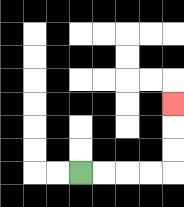{'start': '[3, 7]', 'end': '[7, 4]', 'path_directions': 'R,R,R,R,U,U,U', 'path_coordinates': '[[3, 7], [4, 7], [5, 7], [6, 7], [7, 7], [7, 6], [7, 5], [7, 4]]'}